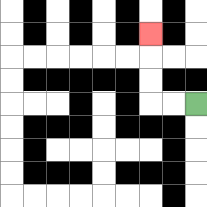{'start': '[8, 4]', 'end': '[6, 1]', 'path_directions': 'L,L,U,U,U', 'path_coordinates': '[[8, 4], [7, 4], [6, 4], [6, 3], [6, 2], [6, 1]]'}